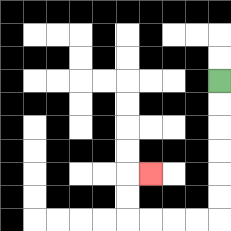{'start': '[9, 3]', 'end': '[6, 7]', 'path_directions': 'D,D,D,D,D,D,L,L,L,L,U,U,R', 'path_coordinates': '[[9, 3], [9, 4], [9, 5], [9, 6], [9, 7], [9, 8], [9, 9], [8, 9], [7, 9], [6, 9], [5, 9], [5, 8], [5, 7], [6, 7]]'}